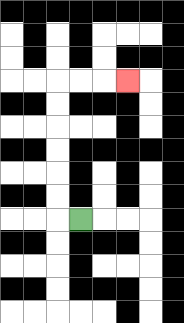{'start': '[3, 9]', 'end': '[5, 3]', 'path_directions': 'L,U,U,U,U,U,U,R,R,R', 'path_coordinates': '[[3, 9], [2, 9], [2, 8], [2, 7], [2, 6], [2, 5], [2, 4], [2, 3], [3, 3], [4, 3], [5, 3]]'}